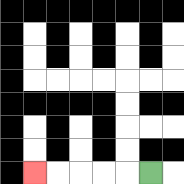{'start': '[6, 7]', 'end': '[1, 7]', 'path_directions': 'L,L,L,L,L', 'path_coordinates': '[[6, 7], [5, 7], [4, 7], [3, 7], [2, 7], [1, 7]]'}